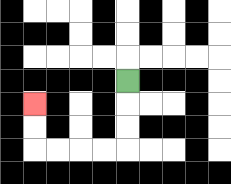{'start': '[5, 3]', 'end': '[1, 4]', 'path_directions': 'D,D,D,L,L,L,L,U,U', 'path_coordinates': '[[5, 3], [5, 4], [5, 5], [5, 6], [4, 6], [3, 6], [2, 6], [1, 6], [1, 5], [1, 4]]'}